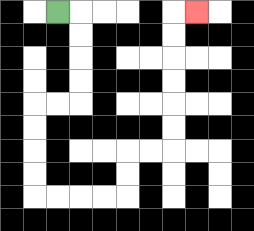{'start': '[2, 0]', 'end': '[8, 0]', 'path_directions': 'R,D,D,D,D,L,L,D,D,D,D,R,R,R,R,U,U,R,R,U,U,U,U,U,U,R', 'path_coordinates': '[[2, 0], [3, 0], [3, 1], [3, 2], [3, 3], [3, 4], [2, 4], [1, 4], [1, 5], [1, 6], [1, 7], [1, 8], [2, 8], [3, 8], [4, 8], [5, 8], [5, 7], [5, 6], [6, 6], [7, 6], [7, 5], [7, 4], [7, 3], [7, 2], [7, 1], [7, 0], [8, 0]]'}